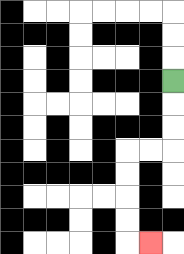{'start': '[7, 3]', 'end': '[6, 10]', 'path_directions': 'D,D,D,L,L,D,D,D,D,R', 'path_coordinates': '[[7, 3], [7, 4], [7, 5], [7, 6], [6, 6], [5, 6], [5, 7], [5, 8], [5, 9], [5, 10], [6, 10]]'}